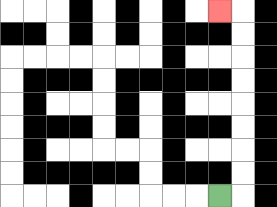{'start': '[9, 8]', 'end': '[9, 0]', 'path_directions': 'R,U,U,U,U,U,U,U,U,L', 'path_coordinates': '[[9, 8], [10, 8], [10, 7], [10, 6], [10, 5], [10, 4], [10, 3], [10, 2], [10, 1], [10, 0], [9, 0]]'}